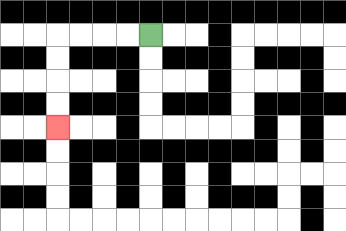{'start': '[6, 1]', 'end': '[2, 5]', 'path_directions': 'L,L,L,L,D,D,D,D', 'path_coordinates': '[[6, 1], [5, 1], [4, 1], [3, 1], [2, 1], [2, 2], [2, 3], [2, 4], [2, 5]]'}